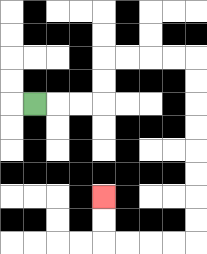{'start': '[1, 4]', 'end': '[4, 8]', 'path_directions': 'R,R,R,U,U,R,R,R,R,D,D,D,D,D,D,D,D,L,L,L,L,U,U', 'path_coordinates': '[[1, 4], [2, 4], [3, 4], [4, 4], [4, 3], [4, 2], [5, 2], [6, 2], [7, 2], [8, 2], [8, 3], [8, 4], [8, 5], [8, 6], [8, 7], [8, 8], [8, 9], [8, 10], [7, 10], [6, 10], [5, 10], [4, 10], [4, 9], [4, 8]]'}